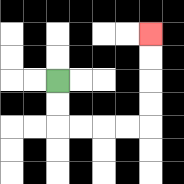{'start': '[2, 3]', 'end': '[6, 1]', 'path_directions': 'D,D,R,R,R,R,U,U,U,U', 'path_coordinates': '[[2, 3], [2, 4], [2, 5], [3, 5], [4, 5], [5, 5], [6, 5], [6, 4], [6, 3], [6, 2], [6, 1]]'}